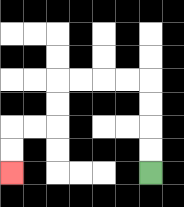{'start': '[6, 7]', 'end': '[0, 7]', 'path_directions': 'U,U,U,U,L,L,L,L,D,D,L,L,D,D', 'path_coordinates': '[[6, 7], [6, 6], [6, 5], [6, 4], [6, 3], [5, 3], [4, 3], [3, 3], [2, 3], [2, 4], [2, 5], [1, 5], [0, 5], [0, 6], [0, 7]]'}